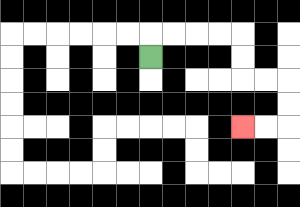{'start': '[6, 2]', 'end': '[10, 5]', 'path_directions': 'U,R,R,R,R,D,D,R,R,D,D,L,L', 'path_coordinates': '[[6, 2], [6, 1], [7, 1], [8, 1], [9, 1], [10, 1], [10, 2], [10, 3], [11, 3], [12, 3], [12, 4], [12, 5], [11, 5], [10, 5]]'}